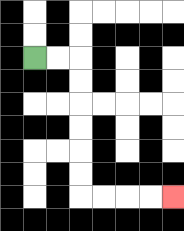{'start': '[1, 2]', 'end': '[7, 8]', 'path_directions': 'R,R,D,D,D,D,D,D,R,R,R,R', 'path_coordinates': '[[1, 2], [2, 2], [3, 2], [3, 3], [3, 4], [3, 5], [3, 6], [3, 7], [3, 8], [4, 8], [5, 8], [6, 8], [7, 8]]'}